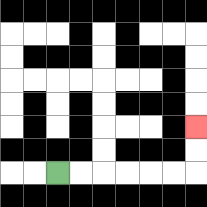{'start': '[2, 7]', 'end': '[8, 5]', 'path_directions': 'R,R,R,R,R,R,U,U', 'path_coordinates': '[[2, 7], [3, 7], [4, 7], [5, 7], [6, 7], [7, 7], [8, 7], [8, 6], [8, 5]]'}